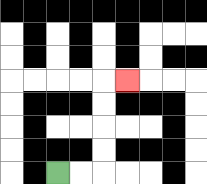{'start': '[2, 7]', 'end': '[5, 3]', 'path_directions': 'R,R,U,U,U,U,R', 'path_coordinates': '[[2, 7], [3, 7], [4, 7], [4, 6], [4, 5], [4, 4], [4, 3], [5, 3]]'}